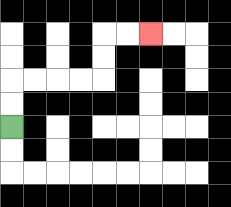{'start': '[0, 5]', 'end': '[6, 1]', 'path_directions': 'U,U,R,R,R,R,U,U,R,R', 'path_coordinates': '[[0, 5], [0, 4], [0, 3], [1, 3], [2, 3], [3, 3], [4, 3], [4, 2], [4, 1], [5, 1], [6, 1]]'}